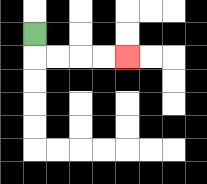{'start': '[1, 1]', 'end': '[5, 2]', 'path_directions': 'D,R,R,R,R', 'path_coordinates': '[[1, 1], [1, 2], [2, 2], [3, 2], [4, 2], [5, 2]]'}